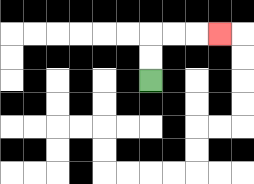{'start': '[6, 3]', 'end': '[9, 1]', 'path_directions': 'U,U,R,R,R', 'path_coordinates': '[[6, 3], [6, 2], [6, 1], [7, 1], [8, 1], [9, 1]]'}